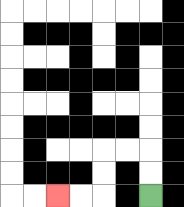{'start': '[6, 8]', 'end': '[2, 8]', 'path_directions': 'U,U,L,L,D,D,L,L', 'path_coordinates': '[[6, 8], [6, 7], [6, 6], [5, 6], [4, 6], [4, 7], [4, 8], [3, 8], [2, 8]]'}